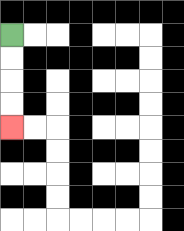{'start': '[0, 1]', 'end': '[0, 5]', 'path_directions': 'D,D,D,D', 'path_coordinates': '[[0, 1], [0, 2], [0, 3], [0, 4], [0, 5]]'}